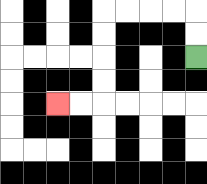{'start': '[8, 2]', 'end': '[2, 4]', 'path_directions': 'U,U,L,L,L,L,D,D,D,D,L,L', 'path_coordinates': '[[8, 2], [8, 1], [8, 0], [7, 0], [6, 0], [5, 0], [4, 0], [4, 1], [4, 2], [4, 3], [4, 4], [3, 4], [2, 4]]'}